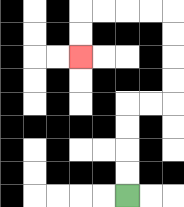{'start': '[5, 8]', 'end': '[3, 2]', 'path_directions': 'U,U,U,U,R,R,U,U,U,U,L,L,L,L,D,D', 'path_coordinates': '[[5, 8], [5, 7], [5, 6], [5, 5], [5, 4], [6, 4], [7, 4], [7, 3], [7, 2], [7, 1], [7, 0], [6, 0], [5, 0], [4, 0], [3, 0], [3, 1], [3, 2]]'}